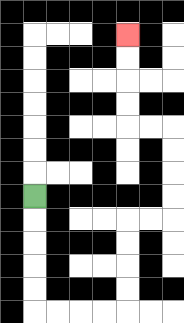{'start': '[1, 8]', 'end': '[5, 1]', 'path_directions': 'D,D,D,D,D,R,R,R,R,U,U,U,U,R,R,U,U,U,U,L,L,U,U,U,U', 'path_coordinates': '[[1, 8], [1, 9], [1, 10], [1, 11], [1, 12], [1, 13], [2, 13], [3, 13], [4, 13], [5, 13], [5, 12], [5, 11], [5, 10], [5, 9], [6, 9], [7, 9], [7, 8], [7, 7], [7, 6], [7, 5], [6, 5], [5, 5], [5, 4], [5, 3], [5, 2], [5, 1]]'}